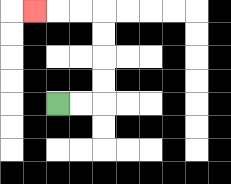{'start': '[2, 4]', 'end': '[1, 0]', 'path_directions': 'R,R,U,U,U,U,L,L,L', 'path_coordinates': '[[2, 4], [3, 4], [4, 4], [4, 3], [4, 2], [4, 1], [4, 0], [3, 0], [2, 0], [1, 0]]'}